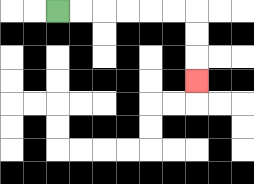{'start': '[2, 0]', 'end': '[8, 3]', 'path_directions': 'R,R,R,R,R,R,D,D,D', 'path_coordinates': '[[2, 0], [3, 0], [4, 0], [5, 0], [6, 0], [7, 0], [8, 0], [8, 1], [8, 2], [8, 3]]'}